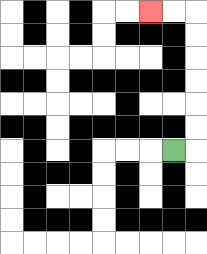{'start': '[7, 6]', 'end': '[6, 0]', 'path_directions': 'R,U,U,U,U,U,U,L,L', 'path_coordinates': '[[7, 6], [8, 6], [8, 5], [8, 4], [8, 3], [8, 2], [8, 1], [8, 0], [7, 0], [6, 0]]'}